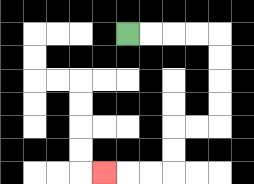{'start': '[5, 1]', 'end': '[4, 7]', 'path_directions': 'R,R,R,R,D,D,D,D,L,L,D,D,L,L,L', 'path_coordinates': '[[5, 1], [6, 1], [7, 1], [8, 1], [9, 1], [9, 2], [9, 3], [9, 4], [9, 5], [8, 5], [7, 5], [7, 6], [7, 7], [6, 7], [5, 7], [4, 7]]'}